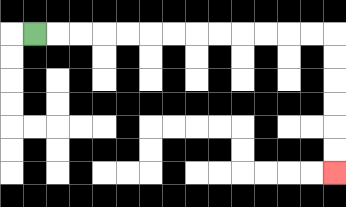{'start': '[1, 1]', 'end': '[14, 7]', 'path_directions': 'R,R,R,R,R,R,R,R,R,R,R,R,R,D,D,D,D,D,D', 'path_coordinates': '[[1, 1], [2, 1], [3, 1], [4, 1], [5, 1], [6, 1], [7, 1], [8, 1], [9, 1], [10, 1], [11, 1], [12, 1], [13, 1], [14, 1], [14, 2], [14, 3], [14, 4], [14, 5], [14, 6], [14, 7]]'}